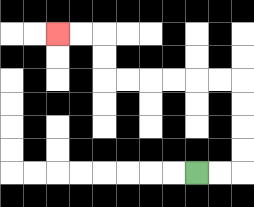{'start': '[8, 7]', 'end': '[2, 1]', 'path_directions': 'R,R,U,U,U,U,L,L,L,L,L,L,U,U,L,L', 'path_coordinates': '[[8, 7], [9, 7], [10, 7], [10, 6], [10, 5], [10, 4], [10, 3], [9, 3], [8, 3], [7, 3], [6, 3], [5, 3], [4, 3], [4, 2], [4, 1], [3, 1], [2, 1]]'}